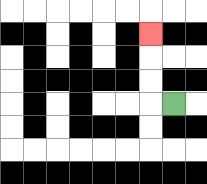{'start': '[7, 4]', 'end': '[6, 1]', 'path_directions': 'L,U,U,U', 'path_coordinates': '[[7, 4], [6, 4], [6, 3], [6, 2], [6, 1]]'}